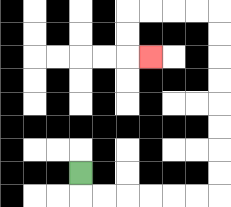{'start': '[3, 7]', 'end': '[6, 2]', 'path_directions': 'D,R,R,R,R,R,R,U,U,U,U,U,U,U,U,L,L,L,L,D,D,R', 'path_coordinates': '[[3, 7], [3, 8], [4, 8], [5, 8], [6, 8], [7, 8], [8, 8], [9, 8], [9, 7], [9, 6], [9, 5], [9, 4], [9, 3], [9, 2], [9, 1], [9, 0], [8, 0], [7, 0], [6, 0], [5, 0], [5, 1], [5, 2], [6, 2]]'}